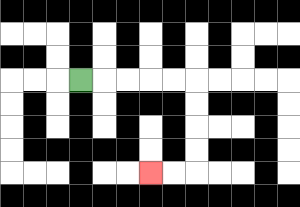{'start': '[3, 3]', 'end': '[6, 7]', 'path_directions': 'R,R,R,R,R,D,D,D,D,L,L', 'path_coordinates': '[[3, 3], [4, 3], [5, 3], [6, 3], [7, 3], [8, 3], [8, 4], [8, 5], [8, 6], [8, 7], [7, 7], [6, 7]]'}